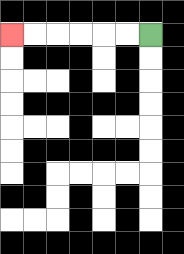{'start': '[6, 1]', 'end': '[0, 1]', 'path_directions': 'L,L,L,L,L,L', 'path_coordinates': '[[6, 1], [5, 1], [4, 1], [3, 1], [2, 1], [1, 1], [0, 1]]'}